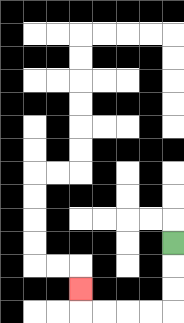{'start': '[7, 10]', 'end': '[3, 12]', 'path_directions': 'D,D,D,L,L,L,L,U', 'path_coordinates': '[[7, 10], [7, 11], [7, 12], [7, 13], [6, 13], [5, 13], [4, 13], [3, 13], [3, 12]]'}